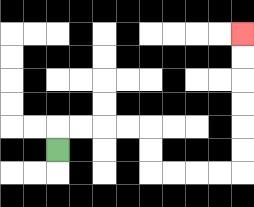{'start': '[2, 6]', 'end': '[10, 1]', 'path_directions': 'U,R,R,R,R,D,D,R,R,R,R,U,U,U,U,U,U', 'path_coordinates': '[[2, 6], [2, 5], [3, 5], [4, 5], [5, 5], [6, 5], [6, 6], [6, 7], [7, 7], [8, 7], [9, 7], [10, 7], [10, 6], [10, 5], [10, 4], [10, 3], [10, 2], [10, 1]]'}